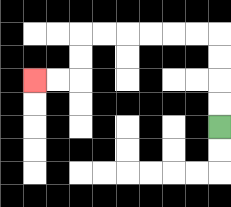{'start': '[9, 5]', 'end': '[1, 3]', 'path_directions': 'U,U,U,U,L,L,L,L,L,L,D,D,L,L', 'path_coordinates': '[[9, 5], [9, 4], [9, 3], [9, 2], [9, 1], [8, 1], [7, 1], [6, 1], [5, 1], [4, 1], [3, 1], [3, 2], [3, 3], [2, 3], [1, 3]]'}